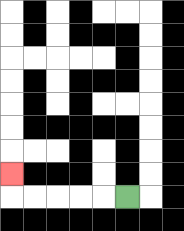{'start': '[5, 8]', 'end': '[0, 7]', 'path_directions': 'L,L,L,L,L,U', 'path_coordinates': '[[5, 8], [4, 8], [3, 8], [2, 8], [1, 8], [0, 8], [0, 7]]'}